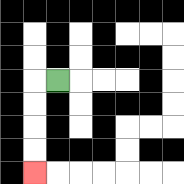{'start': '[2, 3]', 'end': '[1, 7]', 'path_directions': 'L,D,D,D,D', 'path_coordinates': '[[2, 3], [1, 3], [1, 4], [1, 5], [1, 6], [1, 7]]'}